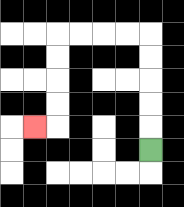{'start': '[6, 6]', 'end': '[1, 5]', 'path_directions': 'U,U,U,U,U,L,L,L,L,D,D,D,D,L', 'path_coordinates': '[[6, 6], [6, 5], [6, 4], [6, 3], [6, 2], [6, 1], [5, 1], [4, 1], [3, 1], [2, 1], [2, 2], [2, 3], [2, 4], [2, 5], [1, 5]]'}